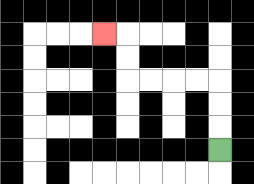{'start': '[9, 6]', 'end': '[4, 1]', 'path_directions': 'U,U,U,L,L,L,L,U,U,L', 'path_coordinates': '[[9, 6], [9, 5], [9, 4], [9, 3], [8, 3], [7, 3], [6, 3], [5, 3], [5, 2], [5, 1], [4, 1]]'}